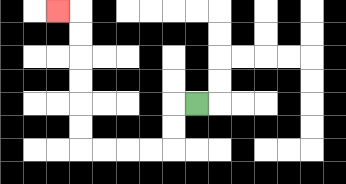{'start': '[8, 4]', 'end': '[2, 0]', 'path_directions': 'L,D,D,L,L,L,L,U,U,U,U,U,U,L', 'path_coordinates': '[[8, 4], [7, 4], [7, 5], [7, 6], [6, 6], [5, 6], [4, 6], [3, 6], [3, 5], [3, 4], [3, 3], [3, 2], [3, 1], [3, 0], [2, 0]]'}